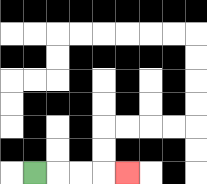{'start': '[1, 7]', 'end': '[5, 7]', 'path_directions': 'R,R,R,R', 'path_coordinates': '[[1, 7], [2, 7], [3, 7], [4, 7], [5, 7]]'}